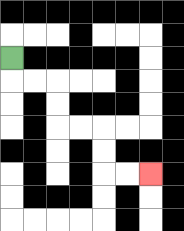{'start': '[0, 2]', 'end': '[6, 7]', 'path_directions': 'D,R,R,D,D,R,R,D,D,R,R', 'path_coordinates': '[[0, 2], [0, 3], [1, 3], [2, 3], [2, 4], [2, 5], [3, 5], [4, 5], [4, 6], [4, 7], [5, 7], [6, 7]]'}